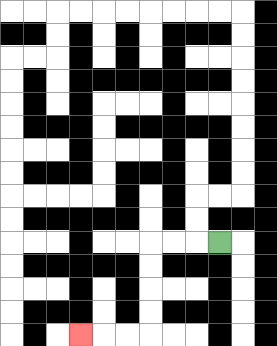{'start': '[9, 10]', 'end': '[3, 14]', 'path_directions': 'L,L,L,D,D,D,D,L,L,L', 'path_coordinates': '[[9, 10], [8, 10], [7, 10], [6, 10], [6, 11], [6, 12], [6, 13], [6, 14], [5, 14], [4, 14], [3, 14]]'}